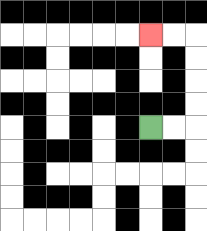{'start': '[6, 5]', 'end': '[6, 1]', 'path_directions': 'R,R,U,U,U,U,L,L', 'path_coordinates': '[[6, 5], [7, 5], [8, 5], [8, 4], [8, 3], [8, 2], [8, 1], [7, 1], [6, 1]]'}